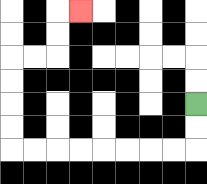{'start': '[8, 4]', 'end': '[3, 0]', 'path_directions': 'D,D,L,L,L,L,L,L,L,L,U,U,U,U,R,R,U,U,R', 'path_coordinates': '[[8, 4], [8, 5], [8, 6], [7, 6], [6, 6], [5, 6], [4, 6], [3, 6], [2, 6], [1, 6], [0, 6], [0, 5], [0, 4], [0, 3], [0, 2], [1, 2], [2, 2], [2, 1], [2, 0], [3, 0]]'}